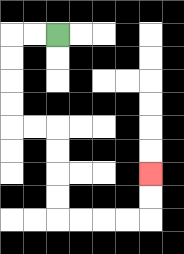{'start': '[2, 1]', 'end': '[6, 7]', 'path_directions': 'L,L,D,D,D,D,R,R,D,D,D,D,R,R,R,R,U,U', 'path_coordinates': '[[2, 1], [1, 1], [0, 1], [0, 2], [0, 3], [0, 4], [0, 5], [1, 5], [2, 5], [2, 6], [2, 7], [2, 8], [2, 9], [3, 9], [4, 9], [5, 9], [6, 9], [6, 8], [6, 7]]'}